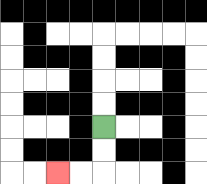{'start': '[4, 5]', 'end': '[2, 7]', 'path_directions': 'D,D,L,L', 'path_coordinates': '[[4, 5], [4, 6], [4, 7], [3, 7], [2, 7]]'}